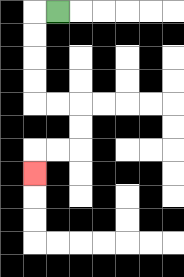{'start': '[2, 0]', 'end': '[1, 7]', 'path_directions': 'L,D,D,D,D,R,R,D,D,L,L,D', 'path_coordinates': '[[2, 0], [1, 0], [1, 1], [1, 2], [1, 3], [1, 4], [2, 4], [3, 4], [3, 5], [3, 6], [2, 6], [1, 6], [1, 7]]'}